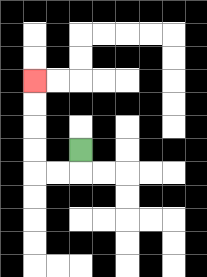{'start': '[3, 6]', 'end': '[1, 3]', 'path_directions': 'D,L,L,U,U,U,U', 'path_coordinates': '[[3, 6], [3, 7], [2, 7], [1, 7], [1, 6], [1, 5], [1, 4], [1, 3]]'}